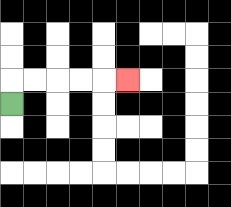{'start': '[0, 4]', 'end': '[5, 3]', 'path_directions': 'U,R,R,R,R,R', 'path_coordinates': '[[0, 4], [0, 3], [1, 3], [2, 3], [3, 3], [4, 3], [5, 3]]'}